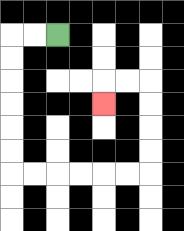{'start': '[2, 1]', 'end': '[4, 4]', 'path_directions': 'L,L,D,D,D,D,D,D,R,R,R,R,R,R,U,U,U,U,L,L,D', 'path_coordinates': '[[2, 1], [1, 1], [0, 1], [0, 2], [0, 3], [0, 4], [0, 5], [0, 6], [0, 7], [1, 7], [2, 7], [3, 7], [4, 7], [5, 7], [6, 7], [6, 6], [6, 5], [6, 4], [6, 3], [5, 3], [4, 3], [4, 4]]'}